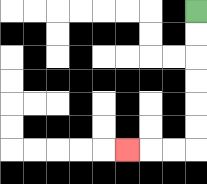{'start': '[8, 0]', 'end': '[5, 6]', 'path_directions': 'D,D,D,D,D,D,L,L,L', 'path_coordinates': '[[8, 0], [8, 1], [8, 2], [8, 3], [8, 4], [8, 5], [8, 6], [7, 6], [6, 6], [5, 6]]'}